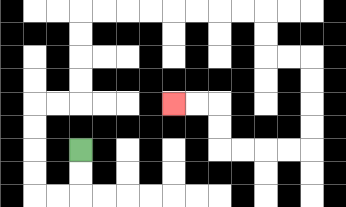{'start': '[3, 6]', 'end': '[7, 4]', 'path_directions': 'D,D,L,L,U,U,U,U,R,R,U,U,U,U,R,R,R,R,R,R,R,R,D,D,R,R,D,D,D,D,L,L,L,L,U,U,L,L', 'path_coordinates': '[[3, 6], [3, 7], [3, 8], [2, 8], [1, 8], [1, 7], [1, 6], [1, 5], [1, 4], [2, 4], [3, 4], [3, 3], [3, 2], [3, 1], [3, 0], [4, 0], [5, 0], [6, 0], [7, 0], [8, 0], [9, 0], [10, 0], [11, 0], [11, 1], [11, 2], [12, 2], [13, 2], [13, 3], [13, 4], [13, 5], [13, 6], [12, 6], [11, 6], [10, 6], [9, 6], [9, 5], [9, 4], [8, 4], [7, 4]]'}